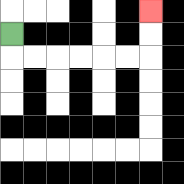{'start': '[0, 1]', 'end': '[6, 0]', 'path_directions': 'D,R,R,R,R,R,R,U,U', 'path_coordinates': '[[0, 1], [0, 2], [1, 2], [2, 2], [3, 2], [4, 2], [5, 2], [6, 2], [6, 1], [6, 0]]'}